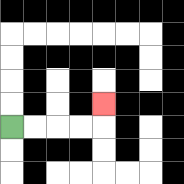{'start': '[0, 5]', 'end': '[4, 4]', 'path_directions': 'R,R,R,R,U', 'path_coordinates': '[[0, 5], [1, 5], [2, 5], [3, 5], [4, 5], [4, 4]]'}